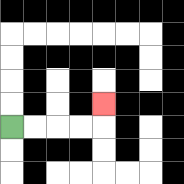{'start': '[0, 5]', 'end': '[4, 4]', 'path_directions': 'R,R,R,R,U', 'path_coordinates': '[[0, 5], [1, 5], [2, 5], [3, 5], [4, 5], [4, 4]]'}